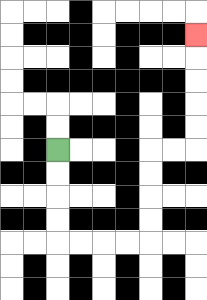{'start': '[2, 6]', 'end': '[8, 1]', 'path_directions': 'D,D,D,D,R,R,R,R,U,U,U,U,R,R,U,U,U,U,U', 'path_coordinates': '[[2, 6], [2, 7], [2, 8], [2, 9], [2, 10], [3, 10], [4, 10], [5, 10], [6, 10], [6, 9], [6, 8], [6, 7], [6, 6], [7, 6], [8, 6], [8, 5], [8, 4], [8, 3], [8, 2], [8, 1]]'}